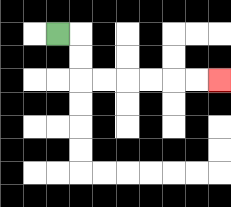{'start': '[2, 1]', 'end': '[9, 3]', 'path_directions': 'R,D,D,R,R,R,R,R,R', 'path_coordinates': '[[2, 1], [3, 1], [3, 2], [3, 3], [4, 3], [5, 3], [6, 3], [7, 3], [8, 3], [9, 3]]'}